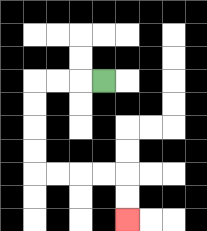{'start': '[4, 3]', 'end': '[5, 9]', 'path_directions': 'L,L,L,D,D,D,D,R,R,R,R,D,D', 'path_coordinates': '[[4, 3], [3, 3], [2, 3], [1, 3], [1, 4], [1, 5], [1, 6], [1, 7], [2, 7], [3, 7], [4, 7], [5, 7], [5, 8], [5, 9]]'}